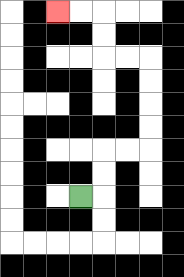{'start': '[3, 8]', 'end': '[2, 0]', 'path_directions': 'R,U,U,R,R,U,U,U,U,L,L,U,U,L,L', 'path_coordinates': '[[3, 8], [4, 8], [4, 7], [4, 6], [5, 6], [6, 6], [6, 5], [6, 4], [6, 3], [6, 2], [5, 2], [4, 2], [4, 1], [4, 0], [3, 0], [2, 0]]'}